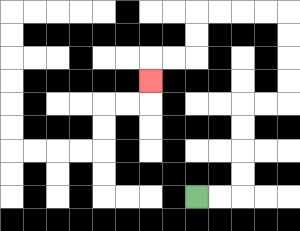{'start': '[8, 8]', 'end': '[6, 3]', 'path_directions': 'R,R,U,U,U,U,R,R,U,U,U,U,L,L,L,L,D,D,L,L,D', 'path_coordinates': '[[8, 8], [9, 8], [10, 8], [10, 7], [10, 6], [10, 5], [10, 4], [11, 4], [12, 4], [12, 3], [12, 2], [12, 1], [12, 0], [11, 0], [10, 0], [9, 0], [8, 0], [8, 1], [8, 2], [7, 2], [6, 2], [6, 3]]'}